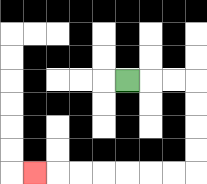{'start': '[5, 3]', 'end': '[1, 7]', 'path_directions': 'R,R,R,D,D,D,D,L,L,L,L,L,L,L', 'path_coordinates': '[[5, 3], [6, 3], [7, 3], [8, 3], [8, 4], [8, 5], [8, 6], [8, 7], [7, 7], [6, 7], [5, 7], [4, 7], [3, 7], [2, 7], [1, 7]]'}